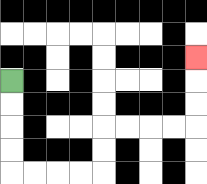{'start': '[0, 3]', 'end': '[8, 2]', 'path_directions': 'D,D,D,D,R,R,R,R,U,U,R,R,R,R,U,U,U', 'path_coordinates': '[[0, 3], [0, 4], [0, 5], [0, 6], [0, 7], [1, 7], [2, 7], [3, 7], [4, 7], [4, 6], [4, 5], [5, 5], [6, 5], [7, 5], [8, 5], [8, 4], [8, 3], [8, 2]]'}